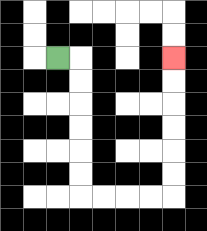{'start': '[2, 2]', 'end': '[7, 2]', 'path_directions': 'R,D,D,D,D,D,D,R,R,R,R,U,U,U,U,U,U', 'path_coordinates': '[[2, 2], [3, 2], [3, 3], [3, 4], [3, 5], [3, 6], [3, 7], [3, 8], [4, 8], [5, 8], [6, 8], [7, 8], [7, 7], [7, 6], [7, 5], [7, 4], [7, 3], [7, 2]]'}